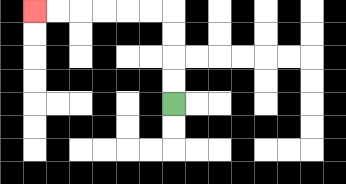{'start': '[7, 4]', 'end': '[1, 0]', 'path_directions': 'U,U,U,U,L,L,L,L,L,L', 'path_coordinates': '[[7, 4], [7, 3], [7, 2], [7, 1], [7, 0], [6, 0], [5, 0], [4, 0], [3, 0], [2, 0], [1, 0]]'}